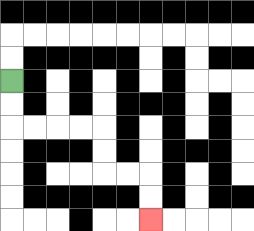{'start': '[0, 3]', 'end': '[6, 9]', 'path_directions': 'D,D,R,R,R,R,D,D,R,R,D,D', 'path_coordinates': '[[0, 3], [0, 4], [0, 5], [1, 5], [2, 5], [3, 5], [4, 5], [4, 6], [4, 7], [5, 7], [6, 7], [6, 8], [6, 9]]'}